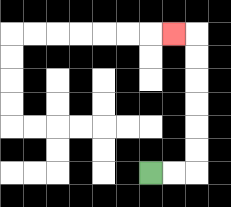{'start': '[6, 7]', 'end': '[7, 1]', 'path_directions': 'R,R,U,U,U,U,U,U,L', 'path_coordinates': '[[6, 7], [7, 7], [8, 7], [8, 6], [8, 5], [8, 4], [8, 3], [8, 2], [8, 1], [7, 1]]'}